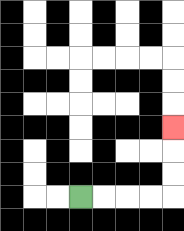{'start': '[3, 8]', 'end': '[7, 5]', 'path_directions': 'R,R,R,R,U,U,U', 'path_coordinates': '[[3, 8], [4, 8], [5, 8], [6, 8], [7, 8], [7, 7], [7, 6], [7, 5]]'}